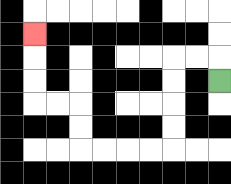{'start': '[9, 3]', 'end': '[1, 1]', 'path_directions': 'U,L,L,D,D,D,D,L,L,L,L,U,U,L,L,U,U,U', 'path_coordinates': '[[9, 3], [9, 2], [8, 2], [7, 2], [7, 3], [7, 4], [7, 5], [7, 6], [6, 6], [5, 6], [4, 6], [3, 6], [3, 5], [3, 4], [2, 4], [1, 4], [1, 3], [1, 2], [1, 1]]'}